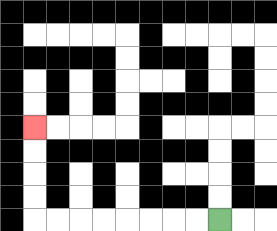{'start': '[9, 9]', 'end': '[1, 5]', 'path_directions': 'L,L,L,L,L,L,L,L,U,U,U,U', 'path_coordinates': '[[9, 9], [8, 9], [7, 9], [6, 9], [5, 9], [4, 9], [3, 9], [2, 9], [1, 9], [1, 8], [1, 7], [1, 6], [1, 5]]'}